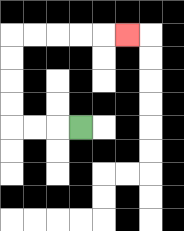{'start': '[3, 5]', 'end': '[5, 1]', 'path_directions': 'L,L,L,U,U,U,U,R,R,R,R,R', 'path_coordinates': '[[3, 5], [2, 5], [1, 5], [0, 5], [0, 4], [0, 3], [0, 2], [0, 1], [1, 1], [2, 1], [3, 1], [4, 1], [5, 1]]'}